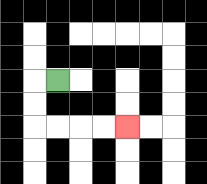{'start': '[2, 3]', 'end': '[5, 5]', 'path_directions': 'L,D,D,R,R,R,R', 'path_coordinates': '[[2, 3], [1, 3], [1, 4], [1, 5], [2, 5], [3, 5], [4, 5], [5, 5]]'}